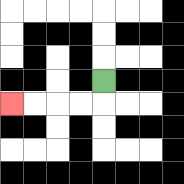{'start': '[4, 3]', 'end': '[0, 4]', 'path_directions': 'D,L,L,L,L', 'path_coordinates': '[[4, 3], [4, 4], [3, 4], [2, 4], [1, 4], [0, 4]]'}